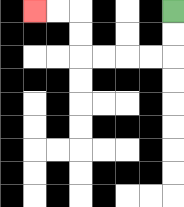{'start': '[7, 0]', 'end': '[1, 0]', 'path_directions': 'D,D,L,L,L,L,U,U,L,L', 'path_coordinates': '[[7, 0], [7, 1], [7, 2], [6, 2], [5, 2], [4, 2], [3, 2], [3, 1], [3, 0], [2, 0], [1, 0]]'}